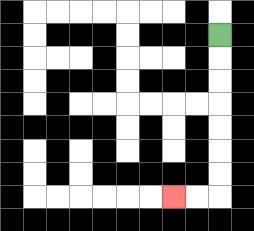{'start': '[9, 1]', 'end': '[7, 8]', 'path_directions': 'D,D,D,D,D,D,D,L,L', 'path_coordinates': '[[9, 1], [9, 2], [9, 3], [9, 4], [9, 5], [9, 6], [9, 7], [9, 8], [8, 8], [7, 8]]'}